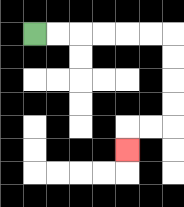{'start': '[1, 1]', 'end': '[5, 6]', 'path_directions': 'R,R,R,R,R,R,D,D,D,D,L,L,D', 'path_coordinates': '[[1, 1], [2, 1], [3, 1], [4, 1], [5, 1], [6, 1], [7, 1], [7, 2], [7, 3], [7, 4], [7, 5], [6, 5], [5, 5], [5, 6]]'}